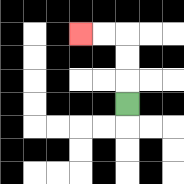{'start': '[5, 4]', 'end': '[3, 1]', 'path_directions': 'U,U,U,L,L', 'path_coordinates': '[[5, 4], [5, 3], [5, 2], [5, 1], [4, 1], [3, 1]]'}